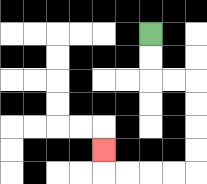{'start': '[6, 1]', 'end': '[4, 6]', 'path_directions': 'D,D,R,R,D,D,D,D,L,L,L,L,U', 'path_coordinates': '[[6, 1], [6, 2], [6, 3], [7, 3], [8, 3], [8, 4], [8, 5], [8, 6], [8, 7], [7, 7], [6, 7], [5, 7], [4, 7], [4, 6]]'}